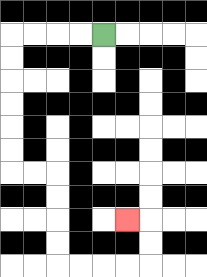{'start': '[4, 1]', 'end': '[5, 9]', 'path_directions': 'L,L,L,L,D,D,D,D,D,D,R,R,D,D,D,D,R,R,R,R,U,U,L', 'path_coordinates': '[[4, 1], [3, 1], [2, 1], [1, 1], [0, 1], [0, 2], [0, 3], [0, 4], [0, 5], [0, 6], [0, 7], [1, 7], [2, 7], [2, 8], [2, 9], [2, 10], [2, 11], [3, 11], [4, 11], [5, 11], [6, 11], [6, 10], [6, 9], [5, 9]]'}